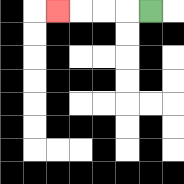{'start': '[6, 0]', 'end': '[2, 0]', 'path_directions': 'L,L,L,L', 'path_coordinates': '[[6, 0], [5, 0], [4, 0], [3, 0], [2, 0]]'}